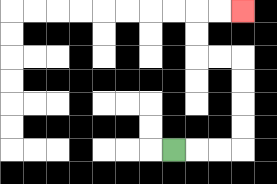{'start': '[7, 6]', 'end': '[10, 0]', 'path_directions': 'R,R,R,U,U,U,U,L,L,U,U,R,R', 'path_coordinates': '[[7, 6], [8, 6], [9, 6], [10, 6], [10, 5], [10, 4], [10, 3], [10, 2], [9, 2], [8, 2], [8, 1], [8, 0], [9, 0], [10, 0]]'}